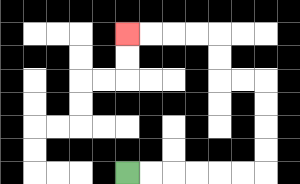{'start': '[5, 7]', 'end': '[5, 1]', 'path_directions': 'R,R,R,R,R,R,U,U,U,U,L,L,U,U,L,L,L,L', 'path_coordinates': '[[5, 7], [6, 7], [7, 7], [8, 7], [9, 7], [10, 7], [11, 7], [11, 6], [11, 5], [11, 4], [11, 3], [10, 3], [9, 3], [9, 2], [9, 1], [8, 1], [7, 1], [6, 1], [5, 1]]'}